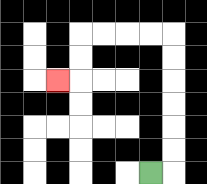{'start': '[6, 7]', 'end': '[2, 3]', 'path_directions': 'R,U,U,U,U,U,U,L,L,L,L,D,D,L', 'path_coordinates': '[[6, 7], [7, 7], [7, 6], [7, 5], [7, 4], [7, 3], [7, 2], [7, 1], [6, 1], [5, 1], [4, 1], [3, 1], [3, 2], [3, 3], [2, 3]]'}